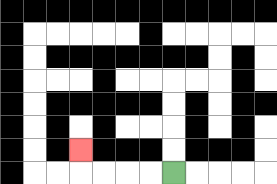{'start': '[7, 7]', 'end': '[3, 6]', 'path_directions': 'L,L,L,L,U', 'path_coordinates': '[[7, 7], [6, 7], [5, 7], [4, 7], [3, 7], [3, 6]]'}